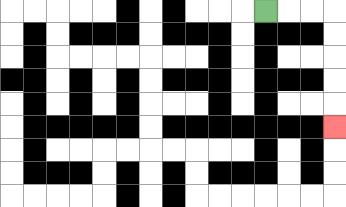{'start': '[11, 0]', 'end': '[14, 5]', 'path_directions': 'R,R,R,D,D,D,D,D', 'path_coordinates': '[[11, 0], [12, 0], [13, 0], [14, 0], [14, 1], [14, 2], [14, 3], [14, 4], [14, 5]]'}